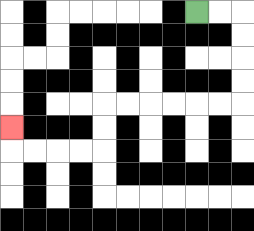{'start': '[8, 0]', 'end': '[0, 5]', 'path_directions': 'R,R,D,D,D,D,L,L,L,L,L,L,D,D,L,L,L,L,U', 'path_coordinates': '[[8, 0], [9, 0], [10, 0], [10, 1], [10, 2], [10, 3], [10, 4], [9, 4], [8, 4], [7, 4], [6, 4], [5, 4], [4, 4], [4, 5], [4, 6], [3, 6], [2, 6], [1, 6], [0, 6], [0, 5]]'}